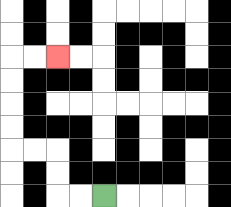{'start': '[4, 8]', 'end': '[2, 2]', 'path_directions': 'L,L,U,U,L,L,U,U,U,U,R,R', 'path_coordinates': '[[4, 8], [3, 8], [2, 8], [2, 7], [2, 6], [1, 6], [0, 6], [0, 5], [0, 4], [0, 3], [0, 2], [1, 2], [2, 2]]'}